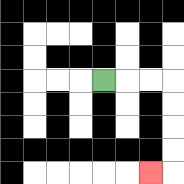{'start': '[4, 3]', 'end': '[6, 7]', 'path_directions': 'R,R,R,D,D,D,D,L', 'path_coordinates': '[[4, 3], [5, 3], [6, 3], [7, 3], [7, 4], [7, 5], [7, 6], [7, 7], [6, 7]]'}